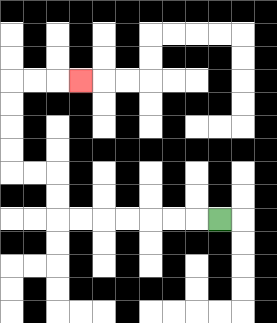{'start': '[9, 9]', 'end': '[3, 3]', 'path_directions': 'L,L,L,L,L,L,L,U,U,L,L,U,U,U,U,R,R,R', 'path_coordinates': '[[9, 9], [8, 9], [7, 9], [6, 9], [5, 9], [4, 9], [3, 9], [2, 9], [2, 8], [2, 7], [1, 7], [0, 7], [0, 6], [0, 5], [0, 4], [0, 3], [1, 3], [2, 3], [3, 3]]'}